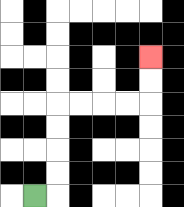{'start': '[1, 8]', 'end': '[6, 2]', 'path_directions': 'R,U,U,U,U,R,R,R,R,U,U', 'path_coordinates': '[[1, 8], [2, 8], [2, 7], [2, 6], [2, 5], [2, 4], [3, 4], [4, 4], [5, 4], [6, 4], [6, 3], [6, 2]]'}